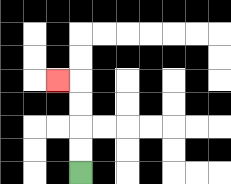{'start': '[3, 7]', 'end': '[2, 3]', 'path_directions': 'U,U,U,U,L', 'path_coordinates': '[[3, 7], [3, 6], [3, 5], [3, 4], [3, 3], [2, 3]]'}